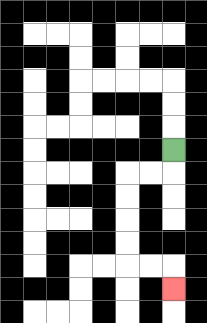{'start': '[7, 6]', 'end': '[7, 12]', 'path_directions': 'D,L,L,D,D,D,D,R,R,D', 'path_coordinates': '[[7, 6], [7, 7], [6, 7], [5, 7], [5, 8], [5, 9], [5, 10], [5, 11], [6, 11], [7, 11], [7, 12]]'}